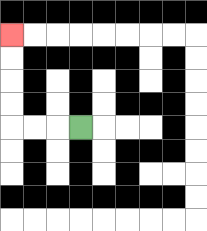{'start': '[3, 5]', 'end': '[0, 1]', 'path_directions': 'L,L,L,U,U,U,U', 'path_coordinates': '[[3, 5], [2, 5], [1, 5], [0, 5], [0, 4], [0, 3], [0, 2], [0, 1]]'}